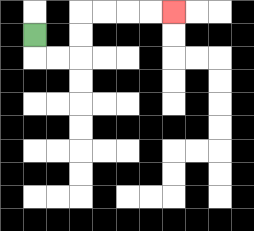{'start': '[1, 1]', 'end': '[7, 0]', 'path_directions': 'D,R,R,U,U,R,R,R,R', 'path_coordinates': '[[1, 1], [1, 2], [2, 2], [3, 2], [3, 1], [3, 0], [4, 0], [5, 0], [6, 0], [7, 0]]'}